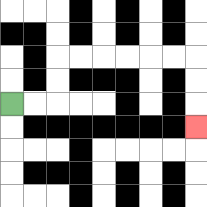{'start': '[0, 4]', 'end': '[8, 5]', 'path_directions': 'R,R,U,U,R,R,R,R,R,R,D,D,D', 'path_coordinates': '[[0, 4], [1, 4], [2, 4], [2, 3], [2, 2], [3, 2], [4, 2], [5, 2], [6, 2], [7, 2], [8, 2], [8, 3], [8, 4], [8, 5]]'}